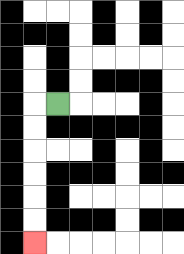{'start': '[2, 4]', 'end': '[1, 10]', 'path_directions': 'L,D,D,D,D,D,D', 'path_coordinates': '[[2, 4], [1, 4], [1, 5], [1, 6], [1, 7], [1, 8], [1, 9], [1, 10]]'}